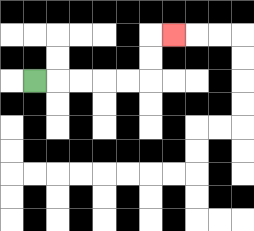{'start': '[1, 3]', 'end': '[7, 1]', 'path_directions': 'R,R,R,R,R,U,U,R', 'path_coordinates': '[[1, 3], [2, 3], [3, 3], [4, 3], [5, 3], [6, 3], [6, 2], [6, 1], [7, 1]]'}